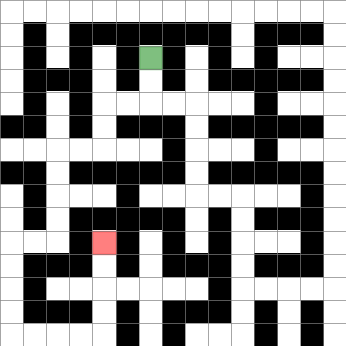{'start': '[6, 2]', 'end': '[4, 10]', 'path_directions': 'D,D,L,L,D,D,L,L,D,D,D,D,L,L,D,D,D,D,R,R,R,R,U,U,U,U', 'path_coordinates': '[[6, 2], [6, 3], [6, 4], [5, 4], [4, 4], [4, 5], [4, 6], [3, 6], [2, 6], [2, 7], [2, 8], [2, 9], [2, 10], [1, 10], [0, 10], [0, 11], [0, 12], [0, 13], [0, 14], [1, 14], [2, 14], [3, 14], [4, 14], [4, 13], [4, 12], [4, 11], [4, 10]]'}